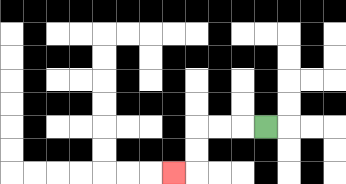{'start': '[11, 5]', 'end': '[7, 7]', 'path_directions': 'L,L,L,D,D,L', 'path_coordinates': '[[11, 5], [10, 5], [9, 5], [8, 5], [8, 6], [8, 7], [7, 7]]'}